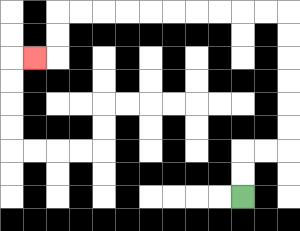{'start': '[10, 8]', 'end': '[1, 2]', 'path_directions': 'U,U,R,R,U,U,U,U,U,U,L,L,L,L,L,L,L,L,L,L,D,D,L', 'path_coordinates': '[[10, 8], [10, 7], [10, 6], [11, 6], [12, 6], [12, 5], [12, 4], [12, 3], [12, 2], [12, 1], [12, 0], [11, 0], [10, 0], [9, 0], [8, 0], [7, 0], [6, 0], [5, 0], [4, 0], [3, 0], [2, 0], [2, 1], [2, 2], [1, 2]]'}